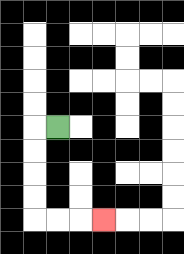{'start': '[2, 5]', 'end': '[4, 9]', 'path_directions': 'L,D,D,D,D,R,R,R', 'path_coordinates': '[[2, 5], [1, 5], [1, 6], [1, 7], [1, 8], [1, 9], [2, 9], [3, 9], [4, 9]]'}